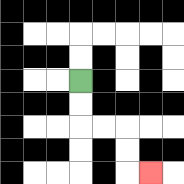{'start': '[3, 3]', 'end': '[6, 7]', 'path_directions': 'D,D,R,R,D,D,R', 'path_coordinates': '[[3, 3], [3, 4], [3, 5], [4, 5], [5, 5], [5, 6], [5, 7], [6, 7]]'}